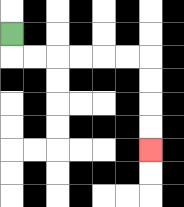{'start': '[0, 1]', 'end': '[6, 6]', 'path_directions': 'D,R,R,R,R,R,R,D,D,D,D', 'path_coordinates': '[[0, 1], [0, 2], [1, 2], [2, 2], [3, 2], [4, 2], [5, 2], [6, 2], [6, 3], [6, 4], [6, 5], [6, 6]]'}